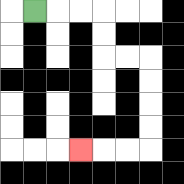{'start': '[1, 0]', 'end': '[3, 6]', 'path_directions': 'R,R,R,D,D,R,R,D,D,D,D,L,L,L', 'path_coordinates': '[[1, 0], [2, 0], [3, 0], [4, 0], [4, 1], [4, 2], [5, 2], [6, 2], [6, 3], [6, 4], [6, 5], [6, 6], [5, 6], [4, 6], [3, 6]]'}